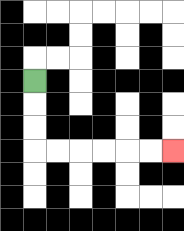{'start': '[1, 3]', 'end': '[7, 6]', 'path_directions': 'D,D,D,R,R,R,R,R,R', 'path_coordinates': '[[1, 3], [1, 4], [1, 5], [1, 6], [2, 6], [3, 6], [4, 6], [5, 6], [6, 6], [7, 6]]'}